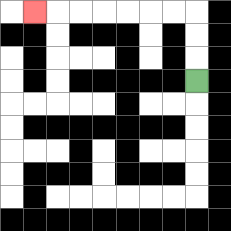{'start': '[8, 3]', 'end': '[1, 0]', 'path_directions': 'U,U,U,L,L,L,L,L,L,L', 'path_coordinates': '[[8, 3], [8, 2], [8, 1], [8, 0], [7, 0], [6, 0], [5, 0], [4, 0], [3, 0], [2, 0], [1, 0]]'}